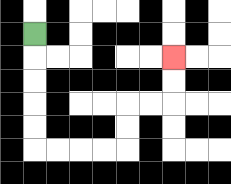{'start': '[1, 1]', 'end': '[7, 2]', 'path_directions': 'D,D,D,D,D,R,R,R,R,U,U,R,R,U,U', 'path_coordinates': '[[1, 1], [1, 2], [1, 3], [1, 4], [1, 5], [1, 6], [2, 6], [3, 6], [4, 6], [5, 6], [5, 5], [5, 4], [6, 4], [7, 4], [7, 3], [7, 2]]'}